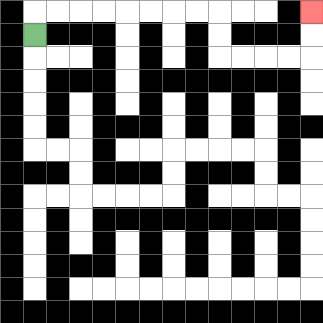{'start': '[1, 1]', 'end': '[13, 0]', 'path_directions': 'U,R,R,R,R,R,R,R,R,D,D,R,R,R,R,U,U', 'path_coordinates': '[[1, 1], [1, 0], [2, 0], [3, 0], [4, 0], [5, 0], [6, 0], [7, 0], [8, 0], [9, 0], [9, 1], [9, 2], [10, 2], [11, 2], [12, 2], [13, 2], [13, 1], [13, 0]]'}